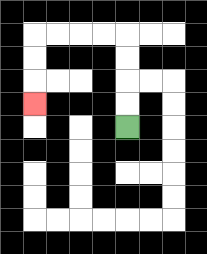{'start': '[5, 5]', 'end': '[1, 4]', 'path_directions': 'U,U,U,U,L,L,L,L,D,D,D', 'path_coordinates': '[[5, 5], [5, 4], [5, 3], [5, 2], [5, 1], [4, 1], [3, 1], [2, 1], [1, 1], [1, 2], [1, 3], [1, 4]]'}